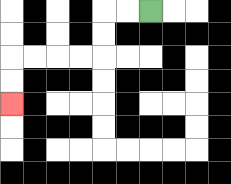{'start': '[6, 0]', 'end': '[0, 4]', 'path_directions': 'L,L,D,D,L,L,L,L,D,D', 'path_coordinates': '[[6, 0], [5, 0], [4, 0], [4, 1], [4, 2], [3, 2], [2, 2], [1, 2], [0, 2], [0, 3], [0, 4]]'}